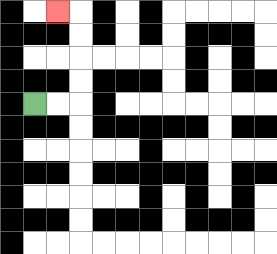{'start': '[1, 4]', 'end': '[2, 0]', 'path_directions': 'R,R,U,U,U,U,L', 'path_coordinates': '[[1, 4], [2, 4], [3, 4], [3, 3], [3, 2], [3, 1], [3, 0], [2, 0]]'}